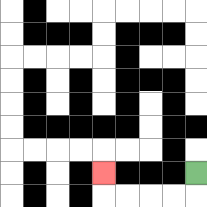{'start': '[8, 7]', 'end': '[4, 7]', 'path_directions': 'D,L,L,L,L,U', 'path_coordinates': '[[8, 7], [8, 8], [7, 8], [6, 8], [5, 8], [4, 8], [4, 7]]'}